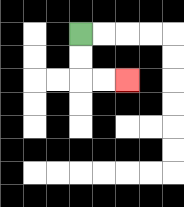{'start': '[3, 1]', 'end': '[5, 3]', 'path_directions': 'D,D,R,R', 'path_coordinates': '[[3, 1], [3, 2], [3, 3], [4, 3], [5, 3]]'}